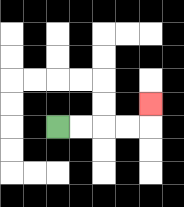{'start': '[2, 5]', 'end': '[6, 4]', 'path_directions': 'R,R,R,R,U', 'path_coordinates': '[[2, 5], [3, 5], [4, 5], [5, 5], [6, 5], [6, 4]]'}